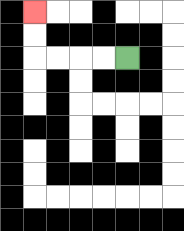{'start': '[5, 2]', 'end': '[1, 0]', 'path_directions': 'L,L,L,L,U,U', 'path_coordinates': '[[5, 2], [4, 2], [3, 2], [2, 2], [1, 2], [1, 1], [1, 0]]'}